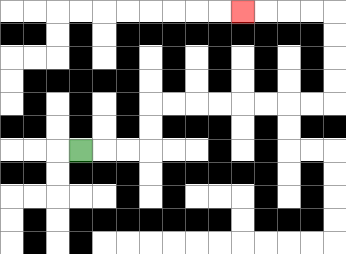{'start': '[3, 6]', 'end': '[10, 0]', 'path_directions': 'R,R,R,U,U,R,R,R,R,R,R,R,R,U,U,U,U,L,L,L,L', 'path_coordinates': '[[3, 6], [4, 6], [5, 6], [6, 6], [6, 5], [6, 4], [7, 4], [8, 4], [9, 4], [10, 4], [11, 4], [12, 4], [13, 4], [14, 4], [14, 3], [14, 2], [14, 1], [14, 0], [13, 0], [12, 0], [11, 0], [10, 0]]'}